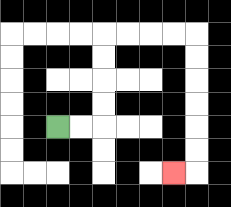{'start': '[2, 5]', 'end': '[7, 7]', 'path_directions': 'R,R,U,U,U,U,R,R,R,R,D,D,D,D,D,D,L', 'path_coordinates': '[[2, 5], [3, 5], [4, 5], [4, 4], [4, 3], [4, 2], [4, 1], [5, 1], [6, 1], [7, 1], [8, 1], [8, 2], [8, 3], [8, 4], [8, 5], [8, 6], [8, 7], [7, 7]]'}